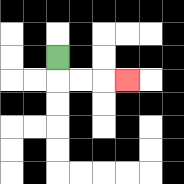{'start': '[2, 2]', 'end': '[5, 3]', 'path_directions': 'D,R,R,R', 'path_coordinates': '[[2, 2], [2, 3], [3, 3], [4, 3], [5, 3]]'}